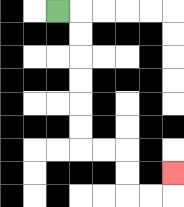{'start': '[2, 0]', 'end': '[7, 7]', 'path_directions': 'R,D,D,D,D,D,D,R,R,D,D,R,R,U', 'path_coordinates': '[[2, 0], [3, 0], [3, 1], [3, 2], [3, 3], [3, 4], [3, 5], [3, 6], [4, 6], [5, 6], [5, 7], [5, 8], [6, 8], [7, 8], [7, 7]]'}